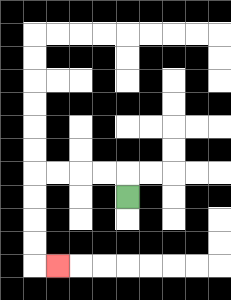{'start': '[5, 8]', 'end': '[2, 11]', 'path_directions': 'U,L,L,L,L,D,D,D,D,R', 'path_coordinates': '[[5, 8], [5, 7], [4, 7], [3, 7], [2, 7], [1, 7], [1, 8], [1, 9], [1, 10], [1, 11], [2, 11]]'}